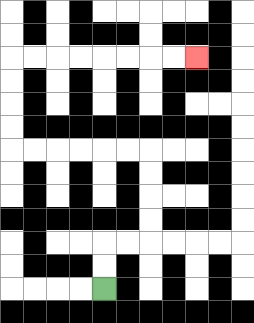{'start': '[4, 12]', 'end': '[8, 2]', 'path_directions': 'U,U,R,R,U,U,U,U,L,L,L,L,L,L,U,U,U,U,R,R,R,R,R,R,R,R', 'path_coordinates': '[[4, 12], [4, 11], [4, 10], [5, 10], [6, 10], [6, 9], [6, 8], [6, 7], [6, 6], [5, 6], [4, 6], [3, 6], [2, 6], [1, 6], [0, 6], [0, 5], [0, 4], [0, 3], [0, 2], [1, 2], [2, 2], [3, 2], [4, 2], [5, 2], [6, 2], [7, 2], [8, 2]]'}